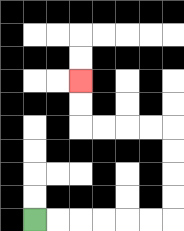{'start': '[1, 9]', 'end': '[3, 3]', 'path_directions': 'R,R,R,R,R,R,U,U,U,U,L,L,L,L,U,U', 'path_coordinates': '[[1, 9], [2, 9], [3, 9], [4, 9], [5, 9], [6, 9], [7, 9], [7, 8], [7, 7], [7, 6], [7, 5], [6, 5], [5, 5], [4, 5], [3, 5], [3, 4], [3, 3]]'}